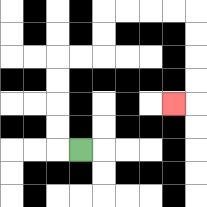{'start': '[3, 6]', 'end': '[7, 4]', 'path_directions': 'L,U,U,U,U,R,R,U,U,R,R,R,R,D,D,D,D,L', 'path_coordinates': '[[3, 6], [2, 6], [2, 5], [2, 4], [2, 3], [2, 2], [3, 2], [4, 2], [4, 1], [4, 0], [5, 0], [6, 0], [7, 0], [8, 0], [8, 1], [8, 2], [8, 3], [8, 4], [7, 4]]'}